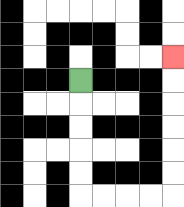{'start': '[3, 3]', 'end': '[7, 2]', 'path_directions': 'D,D,D,D,D,R,R,R,R,U,U,U,U,U,U', 'path_coordinates': '[[3, 3], [3, 4], [3, 5], [3, 6], [3, 7], [3, 8], [4, 8], [5, 8], [6, 8], [7, 8], [7, 7], [7, 6], [7, 5], [7, 4], [7, 3], [7, 2]]'}